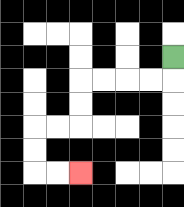{'start': '[7, 2]', 'end': '[3, 7]', 'path_directions': 'D,L,L,L,L,D,D,L,L,D,D,R,R', 'path_coordinates': '[[7, 2], [7, 3], [6, 3], [5, 3], [4, 3], [3, 3], [3, 4], [3, 5], [2, 5], [1, 5], [1, 6], [1, 7], [2, 7], [3, 7]]'}